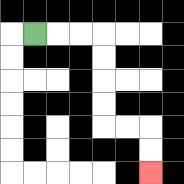{'start': '[1, 1]', 'end': '[6, 7]', 'path_directions': 'R,R,R,D,D,D,D,R,R,D,D', 'path_coordinates': '[[1, 1], [2, 1], [3, 1], [4, 1], [4, 2], [4, 3], [4, 4], [4, 5], [5, 5], [6, 5], [6, 6], [6, 7]]'}